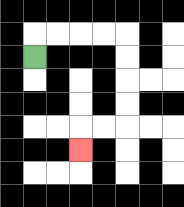{'start': '[1, 2]', 'end': '[3, 6]', 'path_directions': 'U,R,R,R,R,D,D,D,D,L,L,D', 'path_coordinates': '[[1, 2], [1, 1], [2, 1], [3, 1], [4, 1], [5, 1], [5, 2], [5, 3], [5, 4], [5, 5], [4, 5], [3, 5], [3, 6]]'}